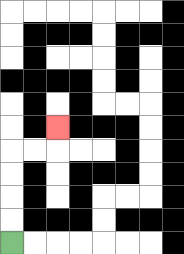{'start': '[0, 10]', 'end': '[2, 5]', 'path_directions': 'U,U,U,U,R,R,U', 'path_coordinates': '[[0, 10], [0, 9], [0, 8], [0, 7], [0, 6], [1, 6], [2, 6], [2, 5]]'}